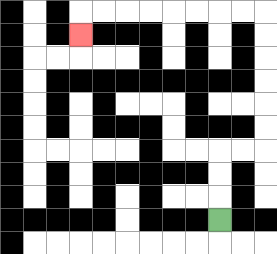{'start': '[9, 9]', 'end': '[3, 1]', 'path_directions': 'U,U,U,R,R,U,U,U,U,U,U,L,L,L,L,L,L,L,L,D', 'path_coordinates': '[[9, 9], [9, 8], [9, 7], [9, 6], [10, 6], [11, 6], [11, 5], [11, 4], [11, 3], [11, 2], [11, 1], [11, 0], [10, 0], [9, 0], [8, 0], [7, 0], [6, 0], [5, 0], [4, 0], [3, 0], [3, 1]]'}